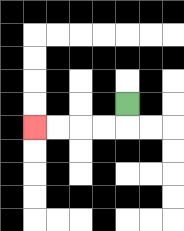{'start': '[5, 4]', 'end': '[1, 5]', 'path_directions': 'D,L,L,L,L', 'path_coordinates': '[[5, 4], [5, 5], [4, 5], [3, 5], [2, 5], [1, 5]]'}